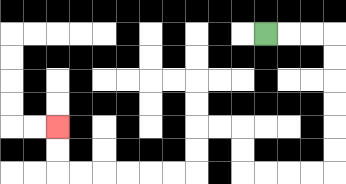{'start': '[11, 1]', 'end': '[2, 5]', 'path_directions': 'R,R,R,D,D,D,D,D,D,L,L,L,L,U,U,L,L,D,D,L,L,L,L,L,L,U,U', 'path_coordinates': '[[11, 1], [12, 1], [13, 1], [14, 1], [14, 2], [14, 3], [14, 4], [14, 5], [14, 6], [14, 7], [13, 7], [12, 7], [11, 7], [10, 7], [10, 6], [10, 5], [9, 5], [8, 5], [8, 6], [8, 7], [7, 7], [6, 7], [5, 7], [4, 7], [3, 7], [2, 7], [2, 6], [2, 5]]'}